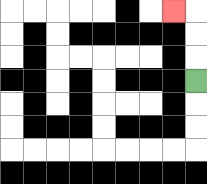{'start': '[8, 3]', 'end': '[7, 0]', 'path_directions': 'U,U,U,L', 'path_coordinates': '[[8, 3], [8, 2], [8, 1], [8, 0], [7, 0]]'}